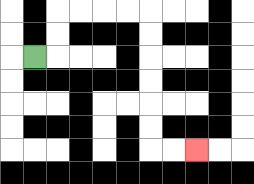{'start': '[1, 2]', 'end': '[8, 6]', 'path_directions': 'R,U,U,R,R,R,R,D,D,D,D,D,D,R,R', 'path_coordinates': '[[1, 2], [2, 2], [2, 1], [2, 0], [3, 0], [4, 0], [5, 0], [6, 0], [6, 1], [6, 2], [6, 3], [6, 4], [6, 5], [6, 6], [7, 6], [8, 6]]'}